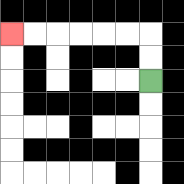{'start': '[6, 3]', 'end': '[0, 1]', 'path_directions': 'U,U,L,L,L,L,L,L', 'path_coordinates': '[[6, 3], [6, 2], [6, 1], [5, 1], [4, 1], [3, 1], [2, 1], [1, 1], [0, 1]]'}